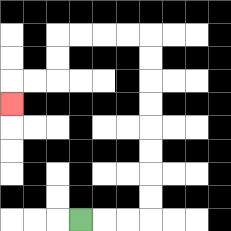{'start': '[3, 9]', 'end': '[0, 4]', 'path_directions': 'R,R,R,U,U,U,U,U,U,U,U,L,L,L,L,D,D,L,L,D', 'path_coordinates': '[[3, 9], [4, 9], [5, 9], [6, 9], [6, 8], [6, 7], [6, 6], [6, 5], [6, 4], [6, 3], [6, 2], [6, 1], [5, 1], [4, 1], [3, 1], [2, 1], [2, 2], [2, 3], [1, 3], [0, 3], [0, 4]]'}